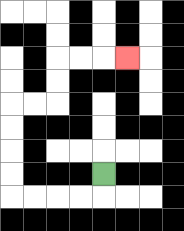{'start': '[4, 7]', 'end': '[5, 2]', 'path_directions': 'D,L,L,L,L,U,U,U,U,R,R,U,U,R,R,R', 'path_coordinates': '[[4, 7], [4, 8], [3, 8], [2, 8], [1, 8], [0, 8], [0, 7], [0, 6], [0, 5], [0, 4], [1, 4], [2, 4], [2, 3], [2, 2], [3, 2], [4, 2], [5, 2]]'}